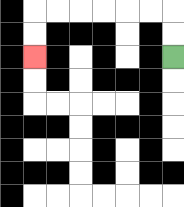{'start': '[7, 2]', 'end': '[1, 2]', 'path_directions': 'U,U,L,L,L,L,L,L,D,D', 'path_coordinates': '[[7, 2], [7, 1], [7, 0], [6, 0], [5, 0], [4, 0], [3, 0], [2, 0], [1, 0], [1, 1], [1, 2]]'}